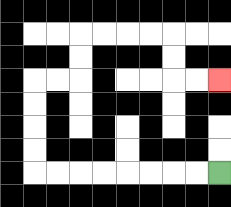{'start': '[9, 7]', 'end': '[9, 3]', 'path_directions': 'L,L,L,L,L,L,L,L,U,U,U,U,R,R,U,U,R,R,R,R,D,D,R,R', 'path_coordinates': '[[9, 7], [8, 7], [7, 7], [6, 7], [5, 7], [4, 7], [3, 7], [2, 7], [1, 7], [1, 6], [1, 5], [1, 4], [1, 3], [2, 3], [3, 3], [3, 2], [3, 1], [4, 1], [5, 1], [6, 1], [7, 1], [7, 2], [7, 3], [8, 3], [9, 3]]'}